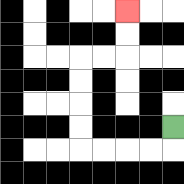{'start': '[7, 5]', 'end': '[5, 0]', 'path_directions': 'D,L,L,L,L,U,U,U,U,R,R,U,U', 'path_coordinates': '[[7, 5], [7, 6], [6, 6], [5, 6], [4, 6], [3, 6], [3, 5], [3, 4], [3, 3], [3, 2], [4, 2], [5, 2], [5, 1], [5, 0]]'}